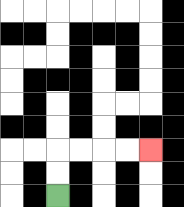{'start': '[2, 8]', 'end': '[6, 6]', 'path_directions': 'U,U,R,R,R,R', 'path_coordinates': '[[2, 8], [2, 7], [2, 6], [3, 6], [4, 6], [5, 6], [6, 6]]'}